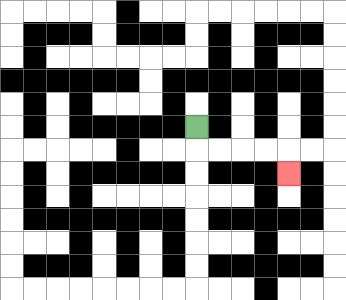{'start': '[8, 5]', 'end': '[12, 7]', 'path_directions': 'D,R,R,R,R,D', 'path_coordinates': '[[8, 5], [8, 6], [9, 6], [10, 6], [11, 6], [12, 6], [12, 7]]'}